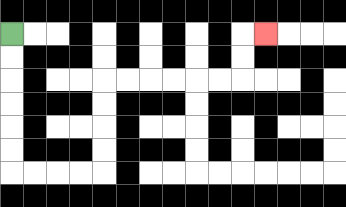{'start': '[0, 1]', 'end': '[11, 1]', 'path_directions': 'D,D,D,D,D,D,R,R,R,R,U,U,U,U,R,R,R,R,R,R,U,U,R', 'path_coordinates': '[[0, 1], [0, 2], [0, 3], [0, 4], [0, 5], [0, 6], [0, 7], [1, 7], [2, 7], [3, 7], [4, 7], [4, 6], [4, 5], [4, 4], [4, 3], [5, 3], [6, 3], [7, 3], [8, 3], [9, 3], [10, 3], [10, 2], [10, 1], [11, 1]]'}